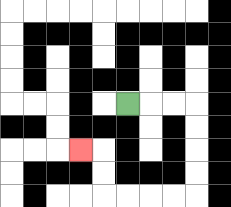{'start': '[5, 4]', 'end': '[3, 6]', 'path_directions': 'R,R,R,D,D,D,D,L,L,L,L,U,U,L', 'path_coordinates': '[[5, 4], [6, 4], [7, 4], [8, 4], [8, 5], [8, 6], [8, 7], [8, 8], [7, 8], [6, 8], [5, 8], [4, 8], [4, 7], [4, 6], [3, 6]]'}